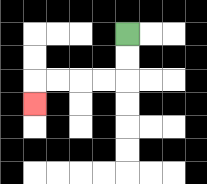{'start': '[5, 1]', 'end': '[1, 4]', 'path_directions': 'D,D,L,L,L,L,D', 'path_coordinates': '[[5, 1], [5, 2], [5, 3], [4, 3], [3, 3], [2, 3], [1, 3], [1, 4]]'}